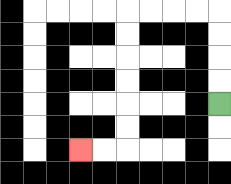{'start': '[9, 4]', 'end': '[3, 6]', 'path_directions': 'U,U,U,U,L,L,L,L,D,D,D,D,D,D,L,L', 'path_coordinates': '[[9, 4], [9, 3], [9, 2], [9, 1], [9, 0], [8, 0], [7, 0], [6, 0], [5, 0], [5, 1], [5, 2], [5, 3], [5, 4], [5, 5], [5, 6], [4, 6], [3, 6]]'}